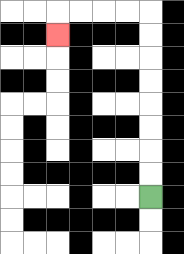{'start': '[6, 8]', 'end': '[2, 1]', 'path_directions': 'U,U,U,U,U,U,U,U,L,L,L,L,D', 'path_coordinates': '[[6, 8], [6, 7], [6, 6], [6, 5], [6, 4], [6, 3], [6, 2], [6, 1], [6, 0], [5, 0], [4, 0], [3, 0], [2, 0], [2, 1]]'}